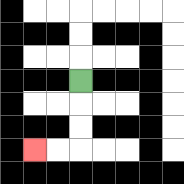{'start': '[3, 3]', 'end': '[1, 6]', 'path_directions': 'D,D,D,L,L', 'path_coordinates': '[[3, 3], [3, 4], [3, 5], [3, 6], [2, 6], [1, 6]]'}